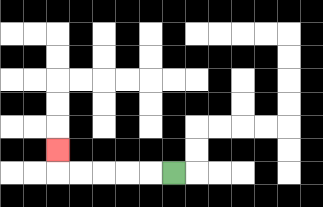{'start': '[7, 7]', 'end': '[2, 6]', 'path_directions': 'L,L,L,L,L,U', 'path_coordinates': '[[7, 7], [6, 7], [5, 7], [4, 7], [3, 7], [2, 7], [2, 6]]'}